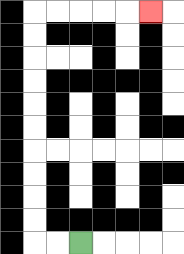{'start': '[3, 10]', 'end': '[6, 0]', 'path_directions': 'L,L,U,U,U,U,U,U,U,U,U,U,R,R,R,R,R', 'path_coordinates': '[[3, 10], [2, 10], [1, 10], [1, 9], [1, 8], [1, 7], [1, 6], [1, 5], [1, 4], [1, 3], [1, 2], [1, 1], [1, 0], [2, 0], [3, 0], [4, 0], [5, 0], [6, 0]]'}